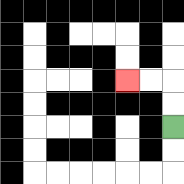{'start': '[7, 5]', 'end': '[5, 3]', 'path_directions': 'U,U,L,L', 'path_coordinates': '[[7, 5], [7, 4], [7, 3], [6, 3], [5, 3]]'}